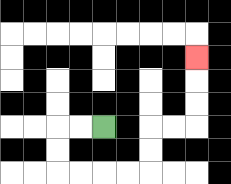{'start': '[4, 5]', 'end': '[8, 2]', 'path_directions': 'L,L,D,D,R,R,R,R,U,U,R,R,U,U,U', 'path_coordinates': '[[4, 5], [3, 5], [2, 5], [2, 6], [2, 7], [3, 7], [4, 7], [5, 7], [6, 7], [6, 6], [6, 5], [7, 5], [8, 5], [8, 4], [8, 3], [8, 2]]'}